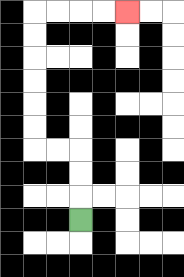{'start': '[3, 9]', 'end': '[5, 0]', 'path_directions': 'U,U,U,L,L,U,U,U,U,U,U,R,R,R,R', 'path_coordinates': '[[3, 9], [3, 8], [3, 7], [3, 6], [2, 6], [1, 6], [1, 5], [1, 4], [1, 3], [1, 2], [1, 1], [1, 0], [2, 0], [3, 0], [4, 0], [5, 0]]'}